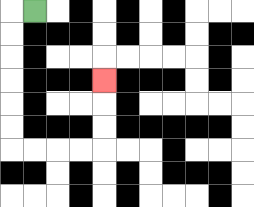{'start': '[1, 0]', 'end': '[4, 3]', 'path_directions': 'L,D,D,D,D,D,D,R,R,R,R,U,U,U', 'path_coordinates': '[[1, 0], [0, 0], [0, 1], [0, 2], [0, 3], [0, 4], [0, 5], [0, 6], [1, 6], [2, 6], [3, 6], [4, 6], [4, 5], [4, 4], [4, 3]]'}